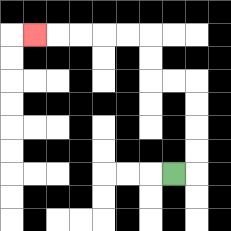{'start': '[7, 7]', 'end': '[1, 1]', 'path_directions': 'R,U,U,U,U,L,L,U,U,L,L,L,L,L', 'path_coordinates': '[[7, 7], [8, 7], [8, 6], [8, 5], [8, 4], [8, 3], [7, 3], [6, 3], [6, 2], [6, 1], [5, 1], [4, 1], [3, 1], [2, 1], [1, 1]]'}